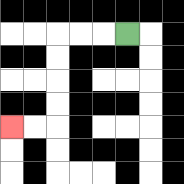{'start': '[5, 1]', 'end': '[0, 5]', 'path_directions': 'L,L,L,D,D,D,D,L,L', 'path_coordinates': '[[5, 1], [4, 1], [3, 1], [2, 1], [2, 2], [2, 3], [2, 4], [2, 5], [1, 5], [0, 5]]'}